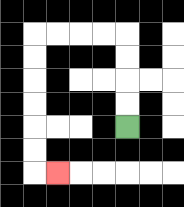{'start': '[5, 5]', 'end': '[2, 7]', 'path_directions': 'U,U,U,U,L,L,L,L,D,D,D,D,D,D,R', 'path_coordinates': '[[5, 5], [5, 4], [5, 3], [5, 2], [5, 1], [4, 1], [3, 1], [2, 1], [1, 1], [1, 2], [1, 3], [1, 4], [1, 5], [1, 6], [1, 7], [2, 7]]'}